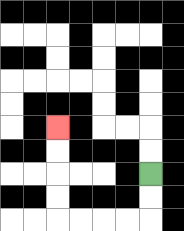{'start': '[6, 7]', 'end': '[2, 5]', 'path_directions': 'D,D,L,L,L,L,U,U,U,U', 'path_coordinates': '[[6, 7], [6, 8], [6, 9], [5, 9], [4, 9], [3, 9], [2, 9], [2, 8], [2, 7], [2, 6], [2, 5]]'}